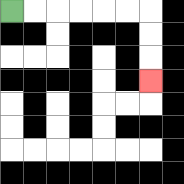{'start': '[0, 0]', 'end': '[6, 3]', 'path_directions': 'R,R,R,R,R,R,D,D,D', 'path_coordinates': '[[0, 0], [1, 0], [2, 0], [3, 0], [4, 0], [5, 0], [6, 0], [6, 1], [6, 2], [6, 3]]'}